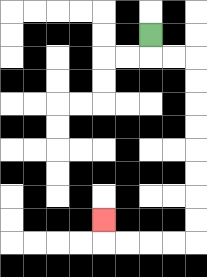{'start': '[6, 1]', 'end': '[4, 9]', 'path_directions': 'D,R,R,D,D,D,D,D,D,D,D,L,L,L,L,U', 'path_coordinates': '[[6, 1], [6, 2], [7, 2], [8, 2], [8, 3], [8, 4], [8, 5], [8, 6], [8, 7], [8, 8], [8, 9], [8, 10], [7, 10], [6, 10], [5, 10], [4, 10], [4, 9]]'}